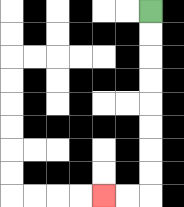{'start': '[6, 0]', 'end': '[4, 8]', 'path_directions': 'D,D,D,D,D,D,D,D,L,L', 'path_coordinates': '[[6, 0], [6, 1], [6, 2], [6, 3], [6, 4], [6, 5], [6, 6], [6, 7], [6, 8], [5, 8], [4, 8]]'}